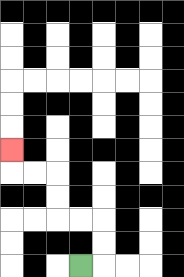{'start': '[3, 11]', 'end': '[0, 6]', 'path_directions': 'R,U,U,L,L,U,U,L,L,U', 'path_coordinates': '[[3, 11], [4, 11], [4, 10], [4, 9], [3, 9], [2, 9], [2, 8], [2, 7], [1, 7], [0, 7], [0, 6]]'}